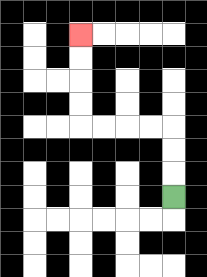{'start': '[7, 8]', 'end': '[3, 1]', 'path_directions': 'U,U,U,L,L,L,L,U,U,U,U', 'path_coordinates': '[[7, 8], [7, 7], [7, 6], [7, 5], [6, 5], [5, 5], [4, 5], [3, 5], [3, 4], [3, 3], [3, 2], [3, 1]]'}